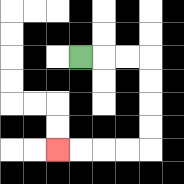{'start': '[3, 2]', 'end': '[2, 6]', 'path_directions': 'R,R,R,D,D,D,D,L,L,L,L', 'path_coordinates': '[[3, 2], [4, 2], [5, 2], [6, 2], [6, 3], [6, 4], [6, 5], [6, 6], [5, 6], [4, 6], [3, 6], [2, 6]]'}